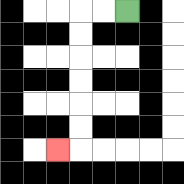{'start': '[5, 0]', 'end': '[2, 6]', 'path_directions': 'L,L,D,D,D,D,D,D,L', 'path_coordinates': '[[5, 0], [4, 0], [3, 0], [3, 1], [3, 2], [3, 3], [3, 4], [3, 5], [3, 6], [2, 6]]'}